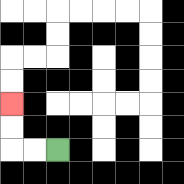{'start': '[2, 6]', 'end': '[0, 4]', 'path_directions': 'L,L,U,U', 'path_coordinates': '[[2, 6], [1, 6], [0, 6], [0, 5], [0, 4]]'}